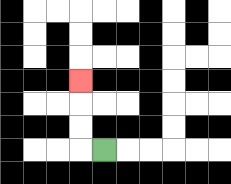{'start': '[4, 6]', 'end': '[3, 3]', 'path_directions': 'L,U,U,U', 'path_coordinates': '[[4, 6], [3, 6], [3, 5], [3, 4], [3, 3]]'}